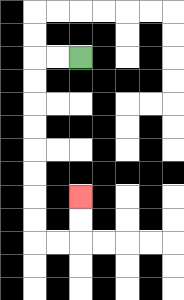{'start': '[3, 2]', 'end': '[3, 8]', 'path_directions': 'L,L,D,D,D,D,D,D,D,D,R,R,U,U', 'path_coordinates': '[[3, 2], [2, 2], [1, 2], [1, 3], [1, 4], [1, 5], [1, 6], [1, 7], [1, 8], [1, 9], [1, 10], [2, 10], [3, 10], [3, 9], [3, 8]]'}